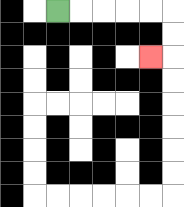{'start': '[2, 0]', 'end': '[6, 2]', 'path_directions': 'R,R,R,R,R,D,D,L', 'path_coordinates': '[[2, 0], [3, 0], [4, 0], [5, 0], [6, 0], [7, 0], [7, 1], [7, 2], [6, 2]]'}